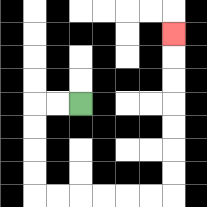{'start': '[3, 4]', 'end': '[7, 1]', 'path_directions': 'L,L,D,D,D,D,R,R,R,R,R,R,U,U,U,U,U,U,U', 'path_coordinates': '[[3, 4], [2, 4], [1, 4], [1, 5], [1, 6], [1, 7], [1, 8], [2, 8], [3, 8], [4, 8], [5, 8], [6, 8], [7, 8], [7, 7], [7, 6], [7, 5], [7, 4], [7, 3], [7, 2], [7, 1]]'}